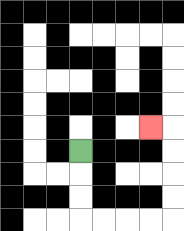{'start': '[3, 6]', 'end': '[6, 5]', 'path_directions': 'D,D,D,R,R,R,R,U,U,U,U,L', 'path_coordinates': '[[3, 6], [3, 7], [3, 8], [3, 9], [4, 9], [5, 9], [6, 9], [7, 9], [7, 8], [7, 7], [7, 6], [7, 5], [6, 5]]'}